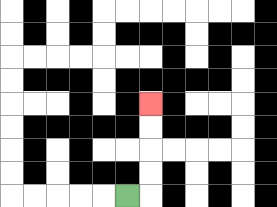{'start': '[5, 8]', 'end': '[6, 4]', 'path_directions': 'R,U,U,U,U', 'path_coordinates': '[[5, 8], [6, 8], [6, 7], [6, 6], [6, 5], [6, 4]]'}